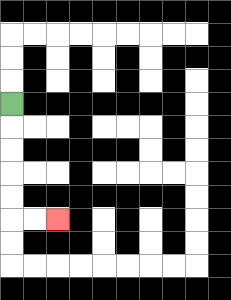{'start': '[0, 4]', 'end': '[2, 9]', 'path_directions': 'D,D,D,D,D,R,R', 'path_coordinates': '[[0, 4], [0, 5], [0, 6], [0, 7], [0, 8], [0, 9], [1, 9], [2, 9]]'}